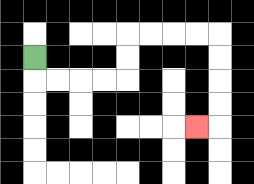{'start': '[1, 2]', 'end': '[8, 5]', 'path_directions': 'D,R,R,R,R,U,U,R,R,R,R,D,D,D,D,L', 'path_coordinates': '[[1, 2], [1, 3], [2, 3], [3, 3], [4, 3], [5, 3], [5, 2], [5, 1], [6, 1], [7, 1], [8, 1], [9, 1], [9, 2], [9, 3], [9, 4], [9, 5], [8, 5]]'}